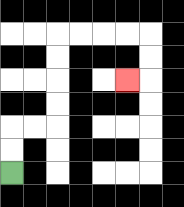{'start': '[0, 7]', 'end': '[5, 3]', 'path_directions': 'U,U,R,R,U,U,U,U,R,R,R,R,D,D,L', 'path_coordinates': '[[0, 7], [0, 6], [0, 5], [1, 5], [2, 5], [2, 4], [2, 3], [2, 2], [2, 1], [3, 1], [4, 1], [5, 1], [6, 1], [6, 2], [6, 3], [5, 3]]'}